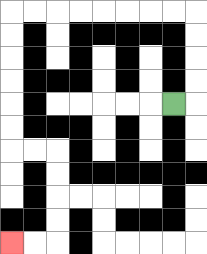{'start': '[7, 4]', 'end': '[0, 10]', 'path_directions': 'R,U,U,U,U,L,L,L,L,L,L,L,L,D,D,D,D,D,D,R,R,D,D,D,D,L,L', 'path_coordinates': '[[7, 4], [8, 4], [8, 3], [8, 2], [8, 1], [8, 0], [7, 0], [6, 0], [5, 0], [4, 0], [3, 0], [2, 0], [1, 0], [0, 0], [0, 1], [0, 2], [0, 3], [0, 4], [0, 5], [0, 6], [1, 6], [2, 6], [2, 7], [2, 8], [2, 9], [2, 10], [1, 10], [0, 10]]'}